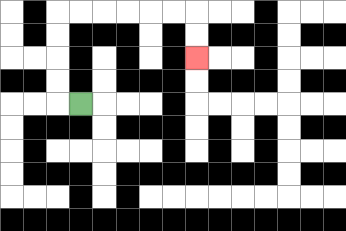{'start': '[3, 4]', 'end': '[8, 2]', 'path_directions': 'L,U,U,U,U,R,R,R,R,R,R,D,D', 'path_coordinates': '[[3, 4], [2, 4], [2, 3], [2, 2], [2, 1], [2, 0], [3, 0], [4, 0], [5, 0], [6, 0], [7, 0], [8, 0], [8, 1], [8, 2]]'}